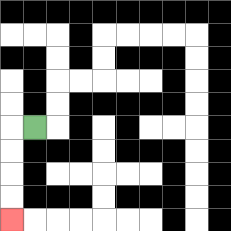{'start': '[1, 5]', 'end': '[0, 9]', 'path_directions': 'L,D,D,D,D', 'path_coordinates': '[[1, 5], [0, 5], [0, 6], [0, 7], [0, 8], [0, 9]]'}